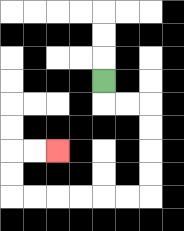{'start': '[4, 3]', 'end': '[2, 6]', 'path_directions': 'D,R,R,D,D,D,D,L,L,L,L,L,L,U,U,R,R', 'path_coordinates': '[[4, 3], [4, 4], [5, 4], [6, 4], [6, 5], [6, 6], [6, 7], [6, 8], [5, 8], [4, 8], [3, 8], [2, 8], [1, 8], [0, 8], [0, 7], [0, 6], [1, 6], [2, 6]]'}